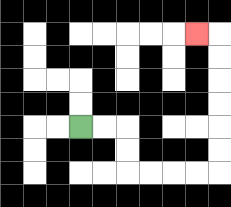{'start': '[3, 5]', 'end': '[8, 1]', 'path_directions': 'R,R,D,D,R,R,R,R,U,U,U,U,U,U,L', 'path_coordinates': '[[3, 5], [4, 5], [5, 5], [5, 6], [5, 7], [6, 7], [7, 7], [8, 7], [9, 7], [9, 6], [9, 5], [9, 4], [9, 3], [9, 2], [9, 1], [8, 1]]'}